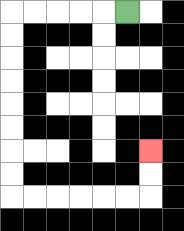{'start': '[5, 0]', 'end': '[6, 6]', 'path_directions': 'L,L,L,L,L,D,D,D,D,D,D,D,D,R,R,R,R,R,R,U,U', 'path_coordinates': '[[5, 0], [4, 0], [3, 0], [2, 0], [1, 0], [0, 0], [0, 1], [0, 2], [0, 3], [0, 4], [0, 5], [0, 6], [0, 7], [0, 8], [1, 8], [2, 8], [3, 8], [4, 8], [5, 8], [6, 8], [6, 7], [6, 6]]'}